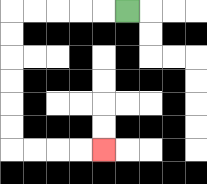{'start': '[5, 0]', 'end': '[4, 6]', 'path_directions': 'L,L,L,L,L,D,D,D,D,D,D,R,R,R,R', 'path_coordinates': '[[5, 0], [4, 0], [3, 0], [2, 0], [1, 0], [0, 0], [0, 1], [0, 2], [0, 3], [0, 4], [0, 5], [0, 6], [1, 6], [2, 6], [3, 6], [4, 6]]'}